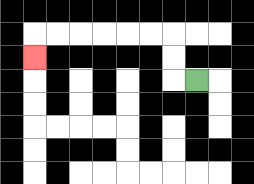{'start': '[8, 3]', 'end': '[1, 2]', 'path_directions': 'L,U,U,L,L,L,L,L,L,D', 'path_coordinates': '[[8, 3], [7, 3], [7, 2], [7, 1], [6, 1], [5, 1], [4, 1], [3, 1], [2, 1], [1, 1], [1, 2]]'}